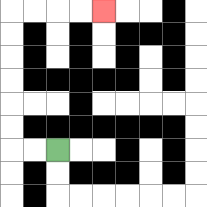{'start': '[2, 6]', 'end': '[4, 0]', 'path_directions': 'L,L,U,U,U,U,U,U,R,R,R,R', 'path_coordinates': '[[2, 6], [1, 6], [0, 6], [0, 5], [0, 4], [0, 3], [0, 2], [0, 1], [0, 0], [1, 0], [2, 0], [3, 0], [4, 0]]'}